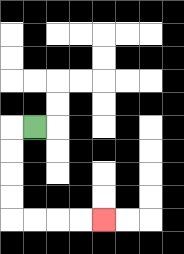{'start': '[1, 5]', 'end': '[4, 9]', 'path_directions': 'L,D,D,D,D,R,R,R,R', 'path_coordinates': '[[1, 5], [0, 5], [0, 6], [0, 7], [0, 8], [0, 9], [1, 9], [2, 9], [3, 9], [4, 9]]'}